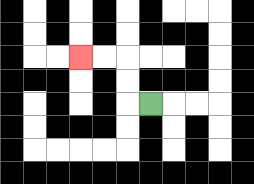{'start': '[6, 4]', 'end': '[3, 2]', 'path_directions': 'L,U,U,L,L', 'path_coordinates': '[[6, 4], [5, 4], [5, 3], [5, 2], [4, 2], [3, 2]]'}